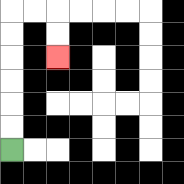{'start': '[0, 6]', 'end': '[2, 2]', 'path_directions': 'U,U,U,U,U,U,R,R,D,D', 'path_coordinates': '[[0, 6], [0, 5], [0, 4], [0, 3], [0, 2], [0, 1], [0, 0], [1, 0], [2, 0], [2, 1], [2, 2]]'}